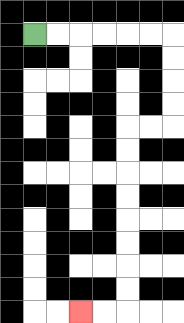{'start': '[1, 1]', 'end': '[3, 13]', 'path_directions': 'R,R,R,R,R,R,D,D,D,D,L,L,D,D,D,D,D,D,D,D,L,L', 'path_coordinates': '[[1, 1], [2, 1], [3, 1], [4, 1], [5, 1], [6, 1], [7, 1], [7, 2], [7, 3], [7, 4], [7, 5], [6, 5], [5, 5], [5, 6], [5, 7], [5, 8], [5, 9], [5, 10], [5, 11], [5, 12], [5, 13], [4, 13], [3, 13]]'}